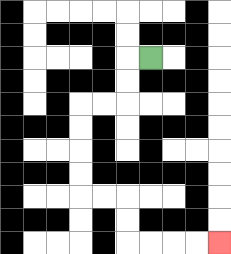{'start': '[6, 2]', 'end': '[9, 10]', 'path_directions': 'L,D,D,L,L,D,D,D,D,R,R,D,D,R,R,R,R', 'path_coordinates': '[[6, 2], [5, 2], [5, 3], [5, 4], [4, 4], [3, 4], [3, 5], [3, 6], [3, 7], [3, 8], [4, 8], [5, 8], [5, 9], [5, 10], [6, 10], [7, 10], [8, 10], [9, 10]]'}